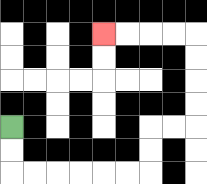{'start': '[0, 5]', 'end': '[4, 1]', 'path_directions': 'D,D,R,R,R,R,R,R,U,U,R,R,U,U,U,U,L,L,L,L', 'path_coordinates': '[[0, 5], [0, 6], [0, 7], [1, 7], [2, 7], [3, 7], [4, 7], [5, 7], [6, 7], [6, 6], [6, 5], [7, 5], [8, 5], [8, 4], [8, 3], [8, 2], [8, 1], [7, 1], [6, 1], [5, 1], [4, 1]]'}